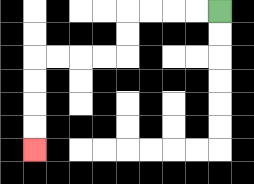{'start': '[9, 0]', 'end': '[1, 6]', 'path_directions': 'L,L,L,L,D,D,L,L,L,L,D,D,D,D', 'path_coordinates': '[[9, 0], [8, 0], [7, 0], [6, 0], [5, 0], [5, 1], [5, 2], [4, 2], [3, 2], [2, 2], [1, 2], [1, 3], [1, 4], [1, 5], [1, 6]]'}